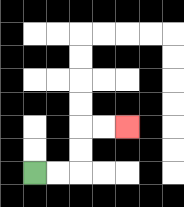{'start': '[1, 7]', 'end': '[5, 5]', 'path_directions': 'R,R,U,U,R,R', 'path_coordinates': '[[1, 7], [2, 7], [3, 7], [3, 6], [3, 5], [4, 5], [5, 5]]'}